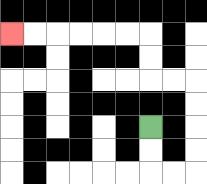{'start': '[6, 5]', 'end': '[0, 1]', 'path_directions': 'D,D,R,R,U,U,U,U,L,L,U,U,L,L,L,L,L,L', 'path_coordinates': '[[6, 5], [6, 6], [6, 7], [7, 7], [8, 7], [8, 6], [8, 5], [8, 4], [8, 3], [7, 3], [6, 3], [6, 2], [6, 1], [5, 1], [4, 1], [3, 1], [2, 1], [1, 1], [0, 1]]'}